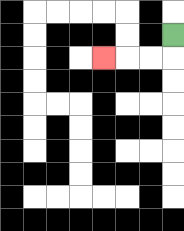{'start': '[7, 1]', 'end': '[4, 2]', 'path_directions': 'D,L,L,L', 'path_coordinates': '[[7, 1], [7, 2], [6, 2], [5, 2], [4, 2]]'}